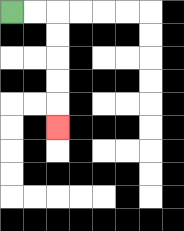{'start': '[0, 0]', 'end': '[2, 5]', 'path_directions': 'R,R,D,D,D,D,D', 'path_coordinates': '[[0, 0], [1, 0], [2, 0], [2, 1], [2, 2], [2, 3], [2, 4], [2, 5]]'}